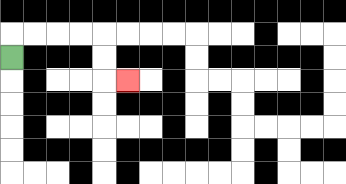{'start': '[0, 2]', 'end': '[5, 3]', 'path_directions': 'U,R,R,R,R,D,D,R', 'path_coordinates': '[[0, 2], [0, 1], [1, 1], [2, 1], [3, 1], [4, 1], [4, 2], [4, 3], [5, 3]]'}